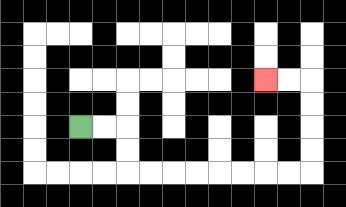{'start': '[3, 5]', 'end': '[11, 3]', 'path_directions': 'R,R,D,D,R,R,R,R,R,R,R,R,U,U,U,U,L,L', 'path_coordinates': '[[3, 5], [4, 5], [5, 5], [5, 6], [5, 7], [6, 7], [7, 7], [8, 7], [9, 7], [10, 7], [11, 7], [12, 7], [13, 7], [13, 6], [13, 5], [13, 4], [13, 3], [12, 3], [11, 3]]'}